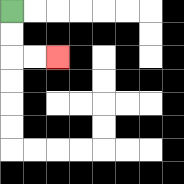{'start': '[0, 0]', 'end': '[2, 2]', 'path_directions': 'D,D,R,R', 'path_coordinates': '[[0, 0], [0, 1], [0, 2], [1, 2], [2, 2]]'}